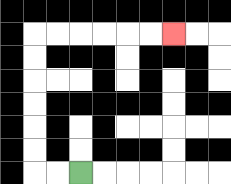{'start': '[3, 7]', 'end': '[7, 1]', 'path_directions': 'L,L,U,U,U,U,U,U,R,R,R,R,R,R', 'path_coordinates': '[[3, 7], [2, 7], [1, 7], [1, 6], [1, 5], [1, 4], [1, 3], [1, 2], [1, 1], [2, 1], [3, 1], [4, 1], [5, 1], [6, 1], [7, 1]]'}